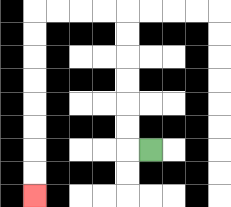{'start': '[6, 6]', 'end': '[1, 8]', 'path_directions': 'L,U,U,U,U,U,U,L,L,L,L,D,D,D,D,D,D,D,D', 'path_coordinates': '[[6, 6], [5, 6], [5, 5], [5, 4], [5, 3], [5, 2], [5, 1], [5, 0], [4, 0], [3, 0], [2, 0], [1, 0], [1, 1], [1, 2], [1, 3], [1, 4], [1, 5], [1, 6], [1, 7], [1, 8]]'}